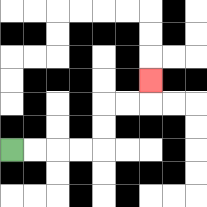{'start': '[0, 6]', 'end': '[6, 3]', 'path_directions': 'R,R,R,R,U,U,R,R,U', 'path_coordinates': '[[0, 6], [1, 6], [2, 6], [3, 6], [4, 6], [4, 5], [4, 4], [5, 4], [6, 4], [6, 3]]'}